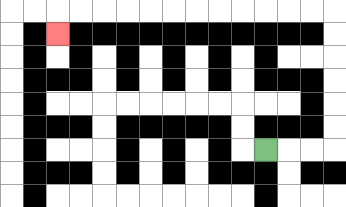{'start': '[11, 6]', 'end': '[2, 1]', 'path_directions': 'R,R,R,U,U,U,U,U,U,L,L,L,L,L,L,L,L,L,L,L,L,D', 'path_coordinates': '[[11, 6], [12, 6], [13, 6], [14, 6], [14, 5], [14, 4], [14, 3], [14, 2], [14, 1], [14, 0], [13, 0], [12, 0], [11, 0], [10, 0], [9, 0], [8, 0], [7, 0], [6, 0], [5, 0], [4, 0], [3, 0], [2, 0], [2, 1]]'}